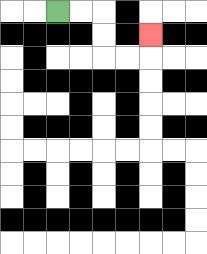{'start': '[2, 0]', 'end': '[6, 1]', 'path_directions': 'R,R,D,D,R,R,U', 'path_coordinates': '[[2, 0], [3, 0], [4, 0], [4, 1], [4, 2], [5, 2], [6, 2], [6, 1]]'}